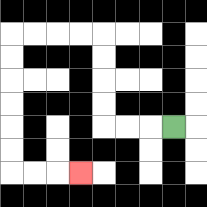{'start': '[7, 5]', 'end': '[3, 7]', 'path_directions': 'L,L,L,U,U,U,U,L,L,L,L,D,D,D,D,D,D,R,R,R', 'path_coordinates': '[[7, 5], [6, 5], [5, 5], [4, 5], [4, 4], [4, 3], [4, 2], [4, 1], [3, 1], [2, 1], [1, 1], [0, 1], [0, 2], [0, 3], [0, 4], [0, 5], [0, 6], [0, 7], [1, 7], [2, 7], [3, 7]]'}